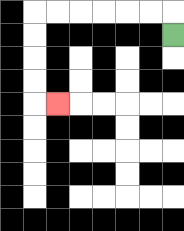{'start': '[7, 1]', 'end': '[2, 4]', 'path_directions': 'U,L,L,L,L,L,L,D,D,D,D,R', 'path_coordinates': '[[7, 1], [7, 0], [6, 0], [5, 0], [4, 0], [3, 0], [2, 0], [1, 0], [1, 1], [1, 2], [1, 3], [1, 4], [2, 4]]'}